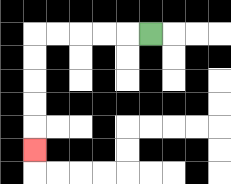{'start': '[6, 1]', 'end': '[1, 6]', 'path_directions': 'L,L,L,L,L,D,D,D,D,D', 'path_coordinates': '[[6, 1], [5, 1], [4, 1], [3, 1], [2, 1], [1, 1], [1, 2], [1, 3], [1, 4], [1, 5], [1, 6]]'}